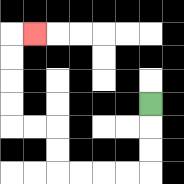{'start': '[6, 4]', 'end': '[1, 1]', 'path_directions': 'D,D,D,L,L,L,L,U,U,L,L,U,U,U,U,R', 'path_coordinates': '[[6, 4], [6, 5], [6, 6], [6, 7], [5, 7], [4, 7], [3, 7], [2, 7], [2, 6], [2, 5], [1, 5], [0, 5], [0, 4], [0, 3], [0, 2], [0, 1], [1, 1]]'}